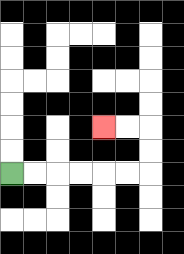{'start': '[0, 7]', 'end': '[4, 5]', 'path_directions': 'R,R,R,R,R,R,U,U,L,L', 'path_coordinates': '[[0, 7], [1, 7], [2, 7], [3, 7], [4, 7], [5, 7], [6, 7], [6, 6], [6, 5], [5, 5], [4, 5]]'}